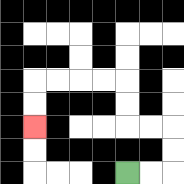{'start': '[5, 7]', 'end': '[1, 5]', 'path_directions': 'R,R,U,U,L,L,U,U,L,L,L,L,D,D', 'path_coordinates': '[[5, 7], [6, 7], [7, 7], [7, 6], [7, 5], [6, 5], [5, 5], [5, 4], [5, 3], [4, 3], [3, 3], [2, 3], [1, 3], [1, 4], [1, 5]]'}